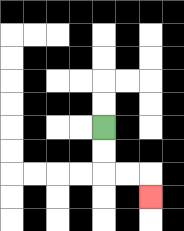{'start': '[4, 5]', 'end': '[6, 8]', 'path_directions': 'D,D,R,R,D', 'path_coordinates': '[[4, 5], [4, 6], [4, 7], [5, 7], [6, 7], [6, 8]]'}